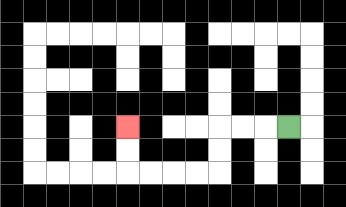{'start': '[12, 5]', 'end': '[5, 5]', 'path_directions': 'L,L,L,D,D,L,L,L,L,U,U', 'path_coordinates': '[[12, 5], [11, 5], [10, 5], [9, 5], [9, 6], [9, 7], [8, 7], [7, 7], [6, 7], [5, 7], [5, 6], [5, 5]]'}